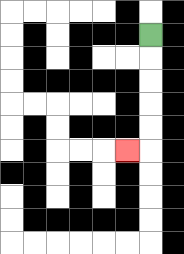{'start': '[6, 1]', 'end': '[5, 6]', 'path_directions': 'D,D,D,D,D,L', 'path_coordinates': '[[6, 1], [6, 2], [6, 3], [6, 4], [6, 5], [6, 6], [5, 6]]'}